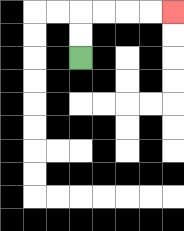{'start': '[3, 2]', 'end': '[7, 0]', 'path_directions': 'U,U,R,R,R,R', 'path_coordinates': '[[3, 2], [3, 1], [3, 0], [4, 0], [5, 0], [6, 0], [7, 0]]'}